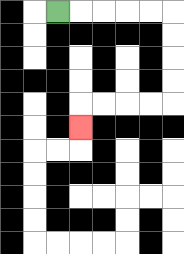{'start': '[2, 0]', 'end': '[3, 5]', 'path_directions': 'R,R,R,R,R,D,D,D,D,L,L,L,L,D', 'path_coordinates': '[[2, 0], [3, 0], [4, 0], [5, 0], [6, 0], [7, 0], [7, 1], [7, 2], [7, 3], [7, 4], [6, 4], [5, 4], [4, 4], [3, 4], [3, 5]]'}